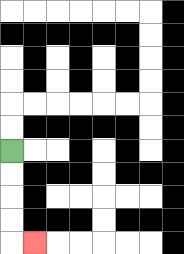{'start': '[0, 6]', 'end': '[1, 10]', 'path_directions': 'D,D,D,D,R', 'path_coordinates': '[[0, 6], [0, 7], [0, 8], [0, 9], [0, 10], [1, 10]]'}